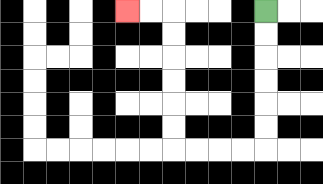{'start': '[11, 0]', 'end': '[5, 0]', 'path_directions': 'D,D,D,D,D,D,L,L,L,L,U,U,U,U,U,U,L,L', 'path_coordinates': '[[11, 0], [11, 1], [11, 2], [11, 3], [11, 4], [11, 5], [11, 6], [10, 6], [9, 6], [8, 6], [7, 6], [7, 5], [7, 4], [7, 3], [7, 2], [7, 1], [7, 0], [6, 0], [5, 0]]'}